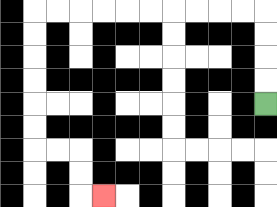{'start': '[11, 4]', 'end': '[4, 8]', 'path_directions': 'U,U,U,U,L,L,L,L,L,L,L,L,L,L,D,D,D,D,D,D,R,R,D,D,R', 'path_coordinates': '[[11, 4], [11, 3], [11, 2], [11, 1], [11, 0], [10, 0], [9, 0], [8, 0], [7, 0], [6, 0], [5, 0], [4, 0], [3, 0], [2, 0], [1, 0], [1, 1], [1, 2], [1, 3], [1, 4], [1, 5], [1, 6], [2, 6], [3, 6], [3, 7], [3, 8], [4, 8]]'}